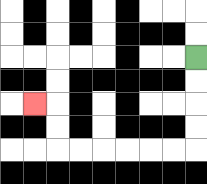{'start': '[8, 2]', 'end': '[1, 4]', 'path_directions': 'D,D,D,D,L,L,L,L,L,L,U,U,L', 'path_coordinates': '[[8, 2], [8, 3], [8, 4], [8, 5], [8, 6], [7, 6], [6, 6], [5, 6], [4, 6], [3, 6], [2, 6], [2, 5], [2, 4], [1, 4]]'}